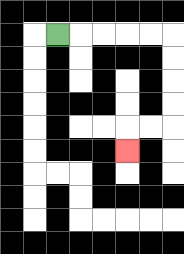{'start': '[2, 1]', 'end': '[5, 6]', 'path_directions': 'R,R,R,R,R,D,D,D,D,L,L,D', 'path_coordinates': '[[2, 1], [3, 1], [4, 1], [5, 1], [6, 1], [7, 1], [7, 2], [7, 3], [7, 4], [7, 5], [6, 5], [5, 5], [5, 6]]'}